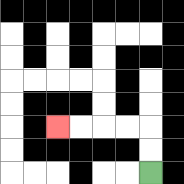{'start': '[6, 7]', 'end': '[2, 5]', 'path_directions': 'U,U,L,L,L,L', 'path_coordinates': '[[6, 7], [6, 6], [6, 5], [5, 5], [4, 5], [3, 5], [2, 5]]'}